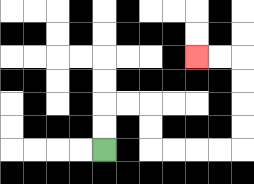{'start': '[4, 6]', 'end': '[8, 2]', 'path_directions': 'U,U,R,R,D,D,R,R,R,R,U,U,U,U,L,L', 'path_coordinates': '[[4, 6], [4, 5], [4, 4], [5, 4], [6, 4], [6, 5], [6, 6], [7, 6], [8, 6], [9, 6], [10, 6], [10, 5], [10, 4], [10, 3], [10, 2], [9, 2], [8, 2]]'}